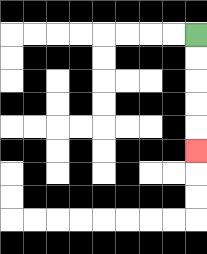{'start': '[8, 1]', 'end': '[8, 6]', 'path_directions': 'D,D,D,D,D', 'path_coordinates': '[[8, 1], [8, 2], [8, 3], [8, 4], [8, 5], [8, 6]]'}